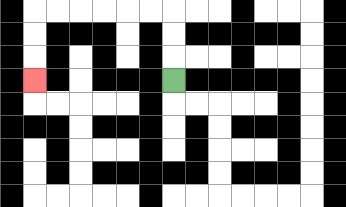{'start': '[7, 3]', 'end': '[1, 3]', 'path_directions': 'U,U,U,L,L,L,L,L,L,D,D,D', 'path_coordinates': '[[7, 3], [7, 2], [7, 1], [7, 0], [6, 0], [5, 0], [4, 0], [3, 0], [2, 0], [1, 0], [1, 1], [1, 2], [1, 3]]'}